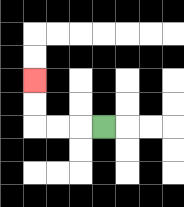{'start': '[4, 5]', 'end': '[1, 3]', 'path_directions': 'L,L,L,U,U', 'path_coordinates': '[[4, 5], [3, 5], [2, 5], [1, 5], [1, 4], [1, 3]]'}